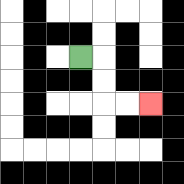{'start': '[3, 2]', 'end': '[6, 4]', 'path_directions': 'R,D,D,R,R', 'path_coordinates': '[[3, 2], [4, 2], [4, 3], [4, 4], [5, 4], [6, 4]]'}